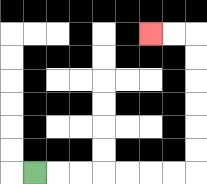{'start': '[1, 7]', 'end': '[6, 1]', 'path_directions': 'R,R,R,R,R,R,R,U,U,U,U,U,U,L,L', 'path_coordinates': '[[1, 7], [2, 7], [3, 7], [4, 7], [5, 7], [6, 7], [7, 7], [8, 7], [8, 6], [8, 5], [8, 4], [8, 3], [8, 2], [8, 1], [7, 1], [6, 1]]'}